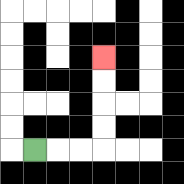{'start': '[1, 6]', 'end': '[4, 2]', 'path_directions': 'R,R,R,U,U,U,U', 'path_coordinates': '[[1, 6], [2, 6], [3, 6], [4, 6], [4, 5], [4, 4], [4, 3], [4, 2]]'}